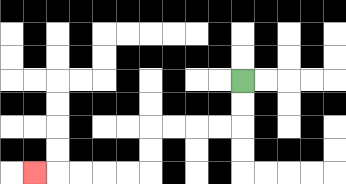{'start': '[10, 3]', 'end': '[1, 7]', 'path_directions': 'D,D,L,L,L,L,D,D,L,L,L,L,L', 'path_coordinates': '[[10, 3], [10, 4], [10, 5], [9, 5], [8, 5], [7, 5], [6, 5], [6, 6], [6, 7], [5, 7], [4, 7], [3, 7], [2, 7], [1, 7]]'}